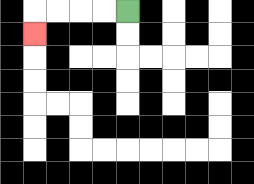{'start': '[5, 0]', 'end': '[1, 1]', 'path_directions': 'L,L,L,L,D', 'path_coordinates': '[[5, 0], [4, 0], [3, 0], [2, 0], [1, 0], [1, 1]]'}